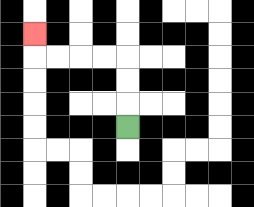{'start': '[5, 5]', 'end': '[1, 1]', 'path_directions': 'U,U,U,L,L,L,L,U', 'path_coordinates': '[[5, 5], [5, 4], [5, 3], [5, 2], [4, 2], [3, 2], [2, 2], [1, 2], [1, 1]]'}